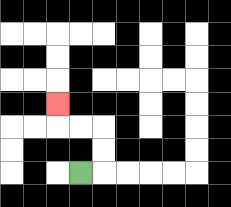{'start': '[3, 7]', 'end': '[2, 4]', 'path_directions': 'R,U,U,L,L,U', 'path_coordinates': '[[3, 7], [4, 7], [4, 6], [4, 5], [3, 5], [2, 5], [2, 4]]'}